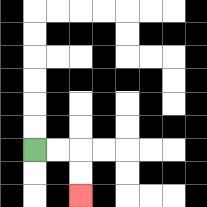{'start': '[1, 6]', 'end': '[3, 8]', 'path_directions': 'R,R,D,D', 'path_coordinates': '[[1, 6], [2, 6], [3, 6], [3, 7], [3, 8]]'}